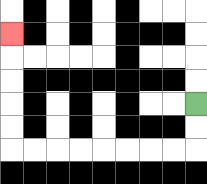{'start': '[8, 4]', 'end': '[0, 1]', 'path_directions': 'D,D,L,L,L,L,L,L,L,L,U,U,U,U,U', 'path_coordinates': '[[8, 4], [8, 5], [8, 6], [7, 6], [6, 6], [5, 6], [4, 6], [3, 6], [2, 6], [1, 6], [0, 6], [0, 5], [0, 4], [0, 3], [0, 2], [0, 1]]'}